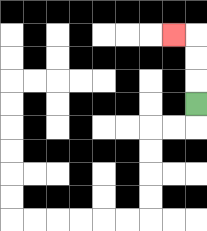{'start': '[8, 4]', 'end': '[7, 1]', 'path_directions': 'U,U,U,L', 'path_coordinates': '[[8, 4], [8, 3], [8, 2], [8, 1], [7, 1]]'}